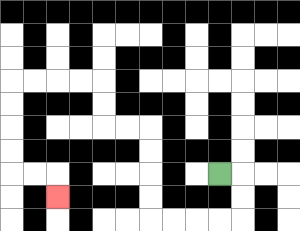{'start': '[9, 7]', 'end': '[2, 8]', 'path_directions': 'R,D,D,L,L,L,L,U,U,U,U,L,L,U,U,L,L,L,L,D,D,D,D,R,R,D', 'path_coordinates': '[[9, 7], [10, 7], [10, 8], [10, 9], [9, 9], [8, 9], [7, 9], [6, 9], [6, 8], [6, 7], [6, 6], [6, 5], [5, 5], [4, 5], [4, 4], [4, 3], [3, 3], [2, 3], [1, 3], [0, 3], [0, 4], [0, 5], [0, 6], [0, 7], [1, 7], [2, 7], [2, 8]]'}